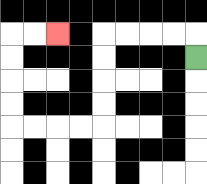{'start': '[8, 2]', 'end': '[2, 1]', 'path_directions': 'U,L,L,L,L,D,D,D,D,L,L,L,L,U,U,U,U,R,R', 'path_coordinates': '[[8, 2], [8, 1], [7, 1], [6, 1], [5, 1], [4, 1], [4, 2], [4, 3], [4, 4], [4, 5], [3, 5], [2, 5], [1, 5], [0, 5], [0, 4], [0, 3], [0, 2], [0, 1], [1, 1], [2, 1]]'}